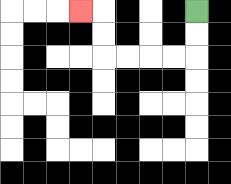{'start': '[8, 0]', 'end': '[3, 0]', 'path_directions': 'D,D,L,L,L,L,U,U,L', 'path_coordinates': '[[8, 0], [8, 1], [8, 2], [7, 2], [6, 2], [5, 2], [4, 2], [4, 1], [4, 0], [3, 0]]'}